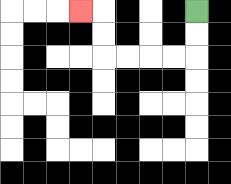{'start': '[8, 0]', 'end': '[3, 0]', 'path_directions': 'D,D,L,L,L,L,U,U,L', 'path_coordinates': '[[8, 0], [8, 1], [8, 2], [7, 2], [6, 2], [5, 2], [4, 2], [4, 1], [4, 0], [3, 0]]'}